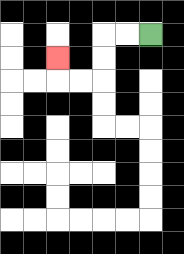{'start': '[6, 1]', 'end': '[2, 2]', 'path_directions': 'L,L,D,D,L,L,U', 'path_coordinates': '[[6, 1], [5, 1], [4, 1], [4, 2], [4, 3], [3, 3], [2, 3], [2, 2]]'}